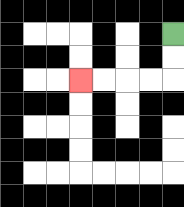{'start': '[7, 1]', 'end': '[3, 3]', 'path_directions': 'D,D,L,L,L,L', 'path_coordinates': '[[7, 1], [7, 2], [7, 3], [6, 3], [5, 3], [4, 3], [3, 3]]'}